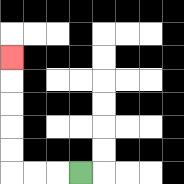{'start': '[3, 7]', 'end': '[0, 2]', 'path_directions': 'L,L,L,U,U,U,U,U', 'path_coordinates': '[[3, 7], [2, 7], [1, 7], [0, 7], [0, 6], [0, 5], [0, 4], [0, 3], [0, 2]]'}